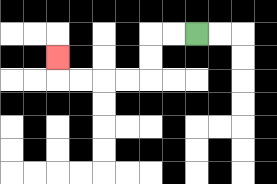{'start': '[8, 1]', 'end': '[2, 2]', 'path_directions': 'L,L,D,D,L,L,L,L,U', 'path_coordinates': '[[8, 1], [7, 1], [6, 1], [6, 2], [6, 3], [5, 3], [4, 3], [3, 3], [2, 3], [2, 2]]'}